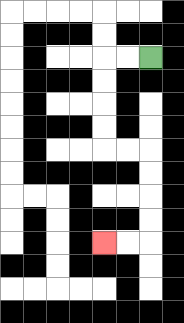{'start': '[6, 2]', 'end': '[4, 10]', 'path_directions': 'L,L,D,D,D,D,R,R,D,D,D,D,L,L', 'path_coordinates': '[[6, 2], [5, 2], [4, 2], [4, 3], [4, 4], [4, 5], [4, 6], [5, 6], [6, 6], [6, 7], [6, 8], [6, 9], [6, 10], [5, 10], [4, 10]]'}